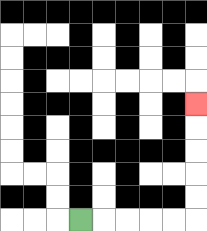{'start': '[3, 9]', 'end': '[8, 4]', 'path_directions': 'R,R,R,R,R,U,U,U,U,U', 'path_coordinates': '[[3, 9], [4, 9], [5, 9], [6, 9], [7, 9], [8, 9], [8, 8], [8, 7], [8, 6], [8, 5], [8, 4]]'}